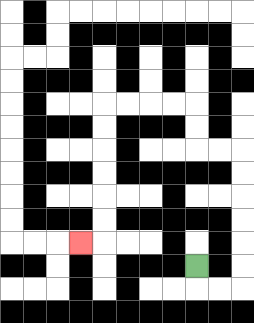{'start': '[8, 11]', 'end': '[3, 10]', 'path_directions': 'D,R,R,U,U,U,U,U,U,L,L,U,U,L,L,L,L,D,D,D,D,D,D,L', 'path_coordinates': '[[8, 11], [8, 12], [9, 12], [10, 12], [10, 11], [10, 10], [10, 9], [10, 8], [10, 7], [10, 6], [9, 6], [8, 6], [8, 5], [8, 4], [7, 4], [6, 4], [5, 4], [4, 4], [4, 5], [4, 6], [4, 7], [4, 8], [4, 9], [4, 10], [3, 10]]'}